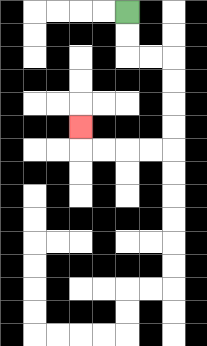{'start': '[5, 0]', 'end': '[3, 5]', 'path_directions': 'D,D,R,R,D,D,D,D,L,L,L,L,U', 'path_coordinates': '[[5, 0], [5, 1], [5, 2], [6, 2], [7, 2], [7, 3], [7, 4], [7, 5], [7, 6], [6, 6], [5, 6], [4, 6], [3, 6], [3, 5]]'}